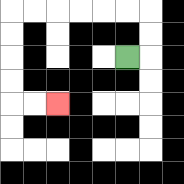{'start': '[5, 2]', 'end': '[2, 4]', 'path_directions': 'R,U,U,L,L,L,L,L,L,D,D,D,D,R,R', 'path_coordinates': '[[5, 2], [6, 2], [6, 1], [6, 0], [5, 0], [4, 0], [3, 0], [2, 0], [1, 0], [0, 0], [0, 1], [0, 2], [0, 3], [0, 4], [1, 4], [2, 4]]'}